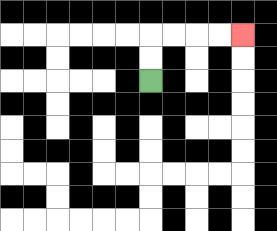{'start': '[6, 3]', 'end': '[10, 1]', 'path_directions': 'U,U,R,R,R,R', 'path_coordinates': '[[6, 3], [6, 2], [6, 1], [7, 1], [8, 1], [9, 1], [10, 1]]'}